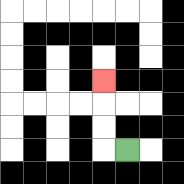{'start': '[5, 6]', 'end': '[4, 3]', 'path_directions': 'L,U,U,U', 'path_coordinates': '[[5, 6], [4, 6], [4, 5], [4, 4], [4, 3]]'}